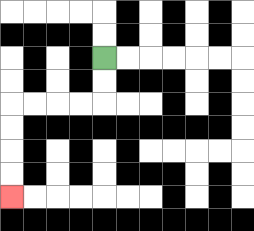{'start': '[4, 2]', 'end': '[0, 8]', 'path_directions': 'D,D,L,L,L,L,D,D,D,D', 'path_coordinates': '[[4, 2], [4, 3], [4, 4], [3, 4], [2, 4], [1, 4], [0, 4], [0, 5], [0, 6], [0, 7], [0, 8]]'}